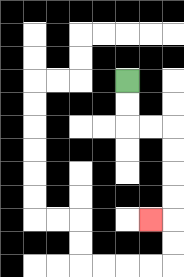{'start': '[5, 3]', 'end': '[6, 9]', 'path_directions': 'D,D,R,R,D,D,D,D,L', 'path_coordinates': '[[5, 3], [5, 4], [5, 5], [6, 5], [7, 5], [7, 6], [7, 7], [7, 8], [7, 9], [6, 9]]'}